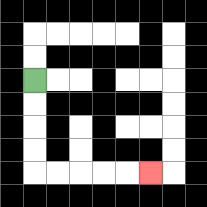{'start': '[1, 3]', 'end': '[6, 7]', 'path_directions': 'D,D,D,D,R,R,R,R,R', 'path_coordinates': '[[1, 3], [1, 4], [1, 5], [1, 6], [1, 7], [2, 7], [3, 7], [4, 7], [5, 7], [6, 7]]'}